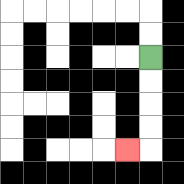{'start': '[6, 2]', 'end': '[5, 6]', 'path_directions': 'D,D,D,D,L', 'path_coordinates': '[[6, 2], [6, 3], [6, 4], [6, 5], [6, 6], [5, 6]]'}